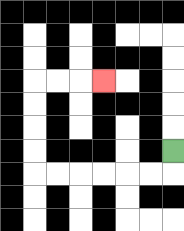{'start': '[7, 6]', 'end': '[4, 3]', 'path_directions': 'D,L,L,L,L,L,L,U,U,U,U,R,R,R', 'path_coordinates': '[[7, 6], [7, 7], [6, 7], [5, 7], [4, 7], [3, 7], [2, 7], [1, 7], [1, 6], [1, 5], [1, 4], [1, 3], [2, 3], [3, 3], [4, 3]]'}